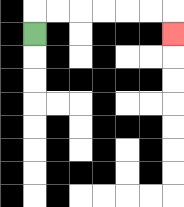{'start': '[1, 1]', 'end': '[7, 1]', 'path_directions': 'U,R,R,R,R,R,R,D', 'path_coordinates': '[[1, 1], [1, 0], [2, 0], [3, 0], [4, 0], [5, 0], [6, 0], [7, 0], [7, 1]]'}